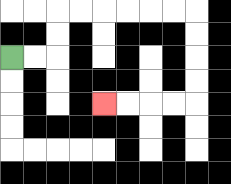{'start': '[0, 2]', 'end': '[4, 4]', 'path_directions': 'R,R,U,U,R,R,R,R,R,R,D,D,D,D,L,L,L,L', 'path_coordinates': '[[0, 2], [1, 2], [2, 2], [2, 1], [2, 0], [3, 0], [4, 0], [5, 0], [6, 0], [7, 0], [8, 0], [8, 1], [8, 2], [8, 3], [8, 4], [7, 4], [6, 4], [5, 4], [4, 4]]'}